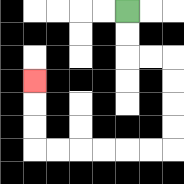{'start': '[5, 0]', 'end': '[1, 3]', 'path_directions': 'D,D,R,R,D,D,D,D,L,L,L,L,L,L,U,U,U', 'path_coordinates': '[[5, 0], [5, 1], [5, 2], [6, 2], [7, 2], [7, 3], [7, 4], [7, 5], [7, 6], [6, 6], [5, 6], [4, 6], [3, 6], [2, 6], [1, 6], [1, 5], [1, 4], [1, 3]]'}